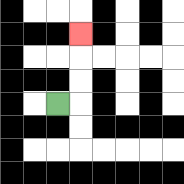{'start': '[2, 4]', 'end': '[3, 1]', 'path_directions': 'R,U,U,U', 'path_coordinates': '[[2, 4], [3, 4], [3, 3], [3, 2], [3, 1]]'}